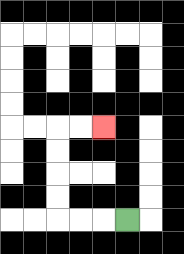{'start': '[5, 9]', 'end': '[4, 5]', 'path_directions': 'L,L,L,U,U,U,U,R,R', 'path_coordinates': '[[5, 9], [4, 9], [3, 9], [2, 9], [2, 8], [2, 7], [2, 6], [2, 5], [3, 5], [4, 5]]'}